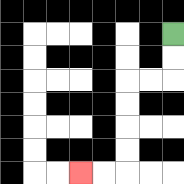{'start': '[7, 1]', 'end': '[3, 7]', 'path_directions': 'D,D,L,L,D,D,D,D,L,L', 'path_coordinates': '[[7, 1], [7, 2], [7, 3], [6, 3], [5, 3], [5, 4], [5, 5], [5, 6], [5, 7], [4, 7], [3, 7]]'}